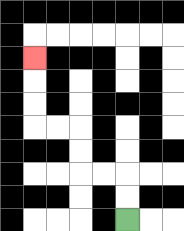{'start': '[5, 9]', 'end': '[1, 2]', 'path_directions': 'U,U,L,L,U,U,L,L,U,U,U', 'path_coordinates': '[[5, 9], [5, 8], [5, 7], [4, 7], [3, 7], [3, 6], [3, 5], [2, 5], [1, 5], [1, 4], [1, 3], [1, 2]]'}